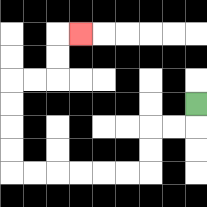{'start': '[8, 4]', 'end': '[3, 1]', 'path_directions': 'D,L,L,D,D,L,L,L,L,L,L,U,U,U,U,R,R,U,U,R', 'path_coordinates': '[[8, 4], [8, 5], [7, 5], [6, 5], [6, 6], [6, 7], [5, 7], [4, 7], [3, 7], [2, 7], [1, 7], [0, 7], [0, 6], [0, 5], [0, 4], [0, 3], [1, 3], [2, 3], [2, 2], [2, 1], [3, 1]]'}